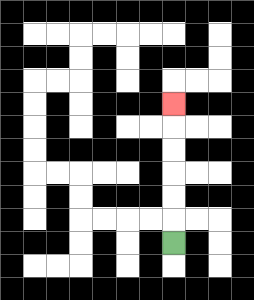{'start': '[7, 10]', 'end': '[7, 4]', 'path_directions': 'U,U,U,U,U,U', 'path_coordinates': '[[7, 10], [7, 9], [7, 8], [7, 7], [7, 6], [7, 5], [7, 4]]'}